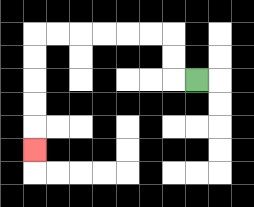{'start': '[8, 3]', 'end': '[1, 6]', 'path_directions': 'L,U,U,L,L,L,L,L,L,D,D,D,D,D', 'path_coordinates': '[[8, 3], [7, 3], [7, 2], [7, 1], [6, 1], [5, 1], [4, 1], [3, 1], [2, 1], [1, 1], [1, 2], [1, 3], [1, 4], [1, 5], [1, 6]]'}